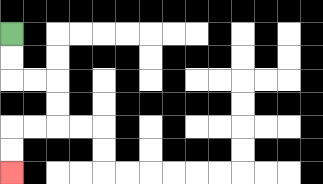{'start': '[0, 1]', 'end': '[0, 7]', 'path_directions': 'D,D,R,R,D,D,L,L,D,D', 'path_coordinates': '[[0, 1], [0, 2], [0, 3], [1, 3], [2, 3], [2, 4], [2, 5], [1, 5], [0, 5], [0, 6], [0, 7]]'}